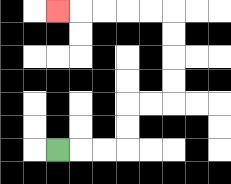{'start': '[2, 6]', 'end': '[2, 0]', 'path_directions': 'R,R,R,U,U,R,R,U,U,U,U,L,L,L,L,L', 'path_coordinates': '[[2, 6], [3, 6], [4, 6], [5, 6], [5, 5], [5, 4], [6, 4], [7, 4], [7, 3], [7, 2], [7, 1], [7, 0], [6, 0], [5, 0], [4, 0], [3, 0], [2, 0]]'}